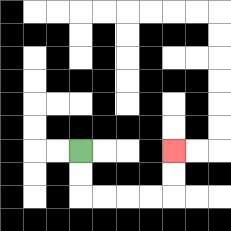{'start': '[3, 6]', 'end': '[7, 6]', 'path_directions': 'D,D,R,R,R,R,U,U', 'path_coordinates': '[[3, 6], [3, 7], [3, 8], [4, 8], [5, 8], [6, 8], [7, 8], [7, 7], [7, 6]]'}